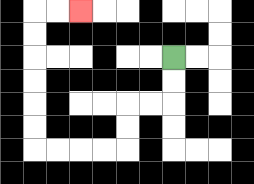{'start': '[7, 2]', 'end': '[3, 0]', 'path_directions': 'D,D,L,L,D,D,L,L,L,L,U,U,U,U,U,U,R,R', 'path_coordinates': '[[7, 2], [7, 3], [7, 4], [6, 4], [5, 4], [5, 5], [5, 6], [4, 6], [3, 6], [2, 6], [1, 6], [1, 5], [1, 4], [1, 3], [1, 2], [1, 1], [1, 0], [2, 0], [3, 0]]'}